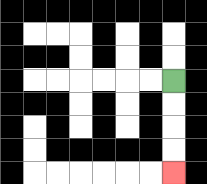{'start': '[7, 3]', 'end': '[7, 7]', 'path_directions': 'D,D,D,D', 'path_coordinates': '[[7, 3], [7, 4], [7, 5], [7, 6], [7, 7]]'}